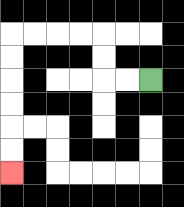{'start': '[6, 3]', 'end': '[0, 7]', 'path_directions': 'L,L,U,U,L,L,L,L,D,D,D,D,D,D', 'path_coordinates': '[[6, 3], [5, 3], [4, 3], [4, 2], [4, 1], [3, 1], [2, 1], [1, 1], [0, 1], [0, 2], [0, 3], [0, 4], [0, 5], [0, 6], [0, 7]]'}